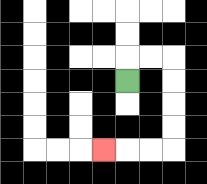{'start': '[5, 3]', 'end': '[4, 6]', 'path_directions': 'U,R,R,D,D,D,D,L,L,L', 'path_coordinates': '[[5, 3], [5, 2], [6, 2], [7, 2], [7, 3], [7, 4], [7, 5], [7, 6], [6, 6], [5, 6], [4, 6]]'}